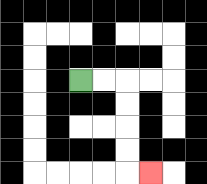{'start': '[3, 3]', 'end': '[6, 7]', 'path_directions': 'R,R,D,D,D,D,R', 'path_coordinates': '[[3, 3], [4, 3], [5, 3], [5, 4], [5, 5], [5, 6], [5, 7], [6, 7]]'}